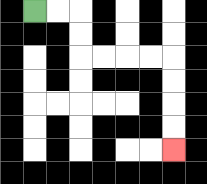{'start': '[1, 0]', 'end': '[7, 6]', 'path_directions': 'R,R,D,D,R,R,R,R,D,D,D,D', 'path_coordinates': '[[1, 0], [2, 0], [3, 0], [3, 1], [3, 2], [4, 2], [5, 2], [6, 2], [7, 2], [7, 3], [7, 4], [7, 5], [7, 6]]'}